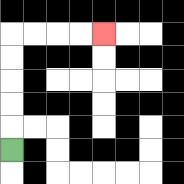{'start': '[0, 6]', 'end': '[4, 1]', 'path_directions': 'U,U,U,U,U,R,R,R,R', 'path_coordinates': '[[0, 6], [0, 5], [0, 4], [0, 3], [0, 2], [0, 1], [1, 1], [2, 1], [3, 1], [4, 1]]'}